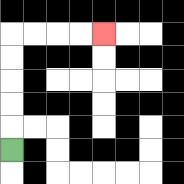{'start': '[0, 6]', 'end': '[4, 1]', 'path_directions': 'U,U,U,U,U,R,R,R,R', 'path_coordinates': '[[0, 6], [0, 5], [0, 4], [0, 3], [0, 2], [0, 1], [1, 1], [2, 1], [3, 1], [4, 1]]'}